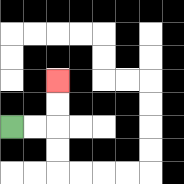{'start': '[0, 5]', 'end': '[2, 3]', 'path_directions': 'R,R,U,U', 'path_coordinates': '[[0, 5], [1, 5], [2, 5], [2, 4], [2, 3]]'}